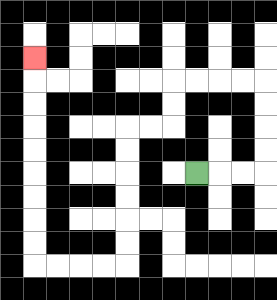{'start': '[8, 7]', 'end': '[1, 2]', 'path_directions': 'R,R,R,U,U,U,U,L,L,L,L,D,D,L,L,D,D,D,D,D,D,L,L,L,L,U,U,U,U,U,U,U,U,U', 'path_coordinates': '[[8, 7], [9, 7], [10, 7], [11, 7], [11, 6], [11, 5], [11, 4], [11, 3], [10, 3], [9, 3], [8, 3], [7, 3], [7, 4], [7, 5], [6, 5], [5, 5], [5, 6], [5, 7], [5, 8], [5, 9], [5, 10], [5, 11], [4, 11], [3, 11], [2, 11], [1, 11], [1, 10], [1, 9], [1, 8], [1, 7], [1, 6], [1, 5], [1, 4], [1, 3], [1, 2]]'}